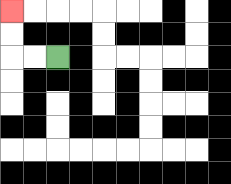{'start': '[2, 2]', 'end': '[0, 0]', 'path_directions': 'L,L,U,U', 'path_coordinates': '[[2, 2], [1, 2], [0, 2], [0, 1], [0, 0]]'}